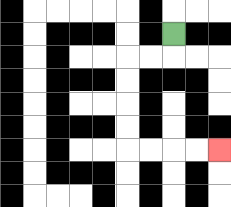{'start': '[7, 1]', 'end': '[9, 6]', 'path_directions': 'D,L,L,D,D,D,D,R,R,R,R', 'path_coordinates': '[[7, 1], [7, 2], [6, 2], [5, 2], [5, 3], [5, 4], [5, 5], [5, 6], [6, 6], [7, 6], [8, 6], [9, 6]]'}